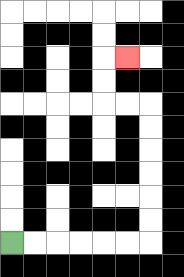{'start': '[0, 10]', 'end': '[5, 2]', 'path_directions': 'R,R,R,R,R,R,U,U,U,U,U,U,L,L,U,U,R', 'path_coordinates': '[[0, 10], [1, 10], [2, 10], [3, 10], [4, 10], [5, 10], [6, 10], [6, 9], [6, 8], [6, 7], [6, 6], [6, 5], [6, 4], [5, 4], [4, 4], [4, 3], [4, 2], [5, 2]]'}